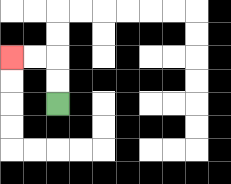{'start': '[2, 4]', 'end': '[0, 2]', 'path_directions': 'U,U,L,L', 'path_coordinates': '[[2, 4], [2, 3], [2, 2], [1, 2], [0, 2]]'}